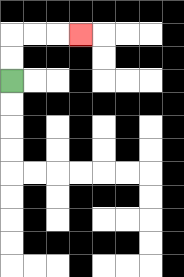{'start': '[0, 3]', 'end': '[3, 1]', 'path_directions': 'U,U,R,R,R', 'path_coordinates': '[[0, 3], [0, 2], [0, 1], [1, 1], [2, 1], [3, 1]]'}